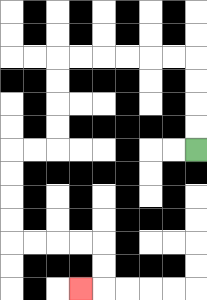{'start': '[8, 6]', 'end': '[3, 12]', 'path_directions': 'U,U,U,U,L,L,L,L,L,L,D,D,D,D,L,L,D,D,D,D,R,R,R,R,D,D,L', 'path_coordinates': '[[8, 6], [8, 5], [8, 4], [8, 3], [8, 2], [7, 2], [6, 2], [5, 2], [4, 2], [3, 2], [2, 2], [2, 3], [2, 4], [2, 5], [2, 6], [1, 6], [0, 6], [0, 7], [0, 8], [0, 9], [0, 10], [1, 10], [2, 10], [3, 10], [4, 10], [4, 11], [4, 12], [3, 12]]'}